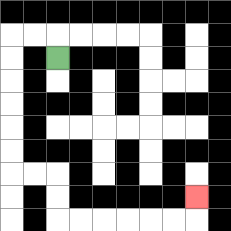{'start': '[2, 2]', 'end': '[8, 8]', 'path_directions': 'U,L,L,D,D,D,D,D,D,R,R,D,D,R,R,R,R,R,R,U', 'path_coordinates': '[[2, 2], [2, 1], [1, 1], [0, 1], [0, 2], [0, 3], [0, 4], [0, 5], [0, 6], [0, 7], [1, 7], [2, 7], [2, 8], [2, 9], [3, 9], [4, 9], [5, 9], [6, 9], [7, 9], [8, 9], [8, 8]]'}